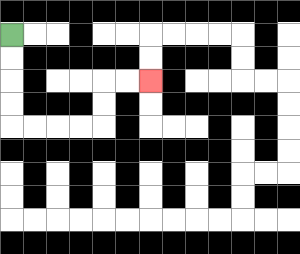{'start': '[0, 1]', 'end': '[6, 3]', 'path_directions': 'D,D,D,D,R,R,R,R,U,U,R,R', 'path_coordinates': '[[0, 1], [0, 2], [0, 3], [0, 4], [0, 5], [1, 5], [2, 5], [3, 5], [4, 5], [4, 4], [4, 3], [5, 3], [6, 3]]'}